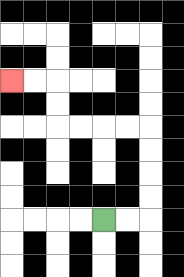{'start': '[4, 9]', 'end': '[0, 3]', 'path_directions': 'R,R,U,U,U,U,L,L,L,L,U,U,L,L', 'path_coordinates': '[[4, 9], [5, 9], [6, 9], [6, 8], [6, 7], [6, 6], [6, 5], [5, 5], [4, 5], [3, 5], [2, 5], [2, 4], [2, 3], [1, 3], [0, 3]]'}